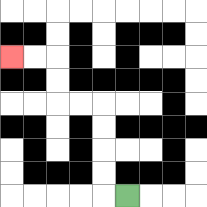{'start': '[5, 8]', 'end': '[0, 2]', 'path_directions': 'L,U,U,U,U,L,L,U,U,L,L', 'path_coordinates': '[[5, 8], [4, 8], [4, 7], [4, 6], [4, 5], [4, 4], [3, 4], [2, 4], [2, 3], [2, 2], [1, 2], [0, 2]]'}